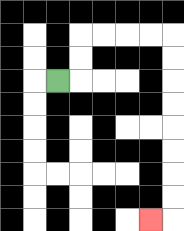{'start': '[2, 3]', 'end': '[6, 9]', 'path_directions': 'R,U,U,R,R,R,R,D,D,D,D,D,D,D,D,L', 'path_coordinates': '[[2, 3], [3, 3], [3, 2], [3, 1], [4, 1], [5, 1], [6, 1], [7, 1], [7, 2], [7, 3], [7, 4], [7, 5], [7, 6], [7, 7], [7, 8], [7, 9], [6, 9]]'}